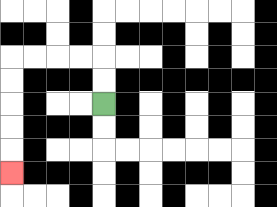{'start': '[4, 4]', 'end': '[0, 7]', 'path_directions': 'U,U,L,L,L,L,D,D,D,D,D', 'path_coordinates': '[[4, 4], [4, 3], [4, 2], [3, 2], [2, 2], [1, 2], [0, 2], [0, 3], [0, 4], [0, 5], [0, 6], [0, 7]]'}